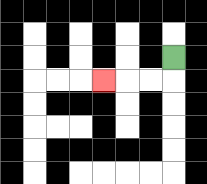{'start': '[7, 2]', 'end': '[4, 3]', 'path_directions': 'D,L,L,L', 'path_coordinates': '[[7, 2], [7, 3], [6, 3], [5, 3], [4, 3]]'}